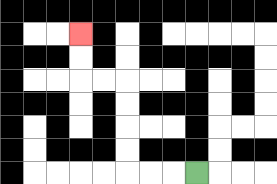{'start': '[8, 7]', 'end': '[3, 1]', 'path_directions': 'L,L,L,U,U,U,U,L,L,U,U', 'path_coordinates': '[[8, 7], [7, 7], [6, 7], [5, 7], [5, 6], [5, 5], [5, 4], [5, 3], [4, 3], [3, 3], [3, 2], [3, 1]]'}